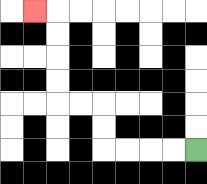{'start': '[8, 6]', 'end': '[1, 0]', 'path_directions': 'L,L,L,L,U,U,L,L,U,U,U,U,L', 'path_coordinates': '[[8, 6], [7, 6], [6, 6], [5, 6], [4, 6], [4, 5], [4, 4], [3, 4], [2, 4], [2, 3], [2, 2], [2, 1], [2, 0], [1, 0]]'}